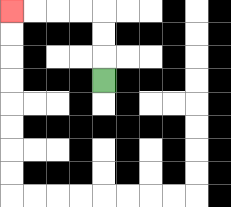{'start': '[4, 3]', 'end': '[0, 0]', 'path_directions': 'U,U,U,L,L,L,L', 'path_coordinates': '[[4, 3], [4, 2], [4, 1], [4, 0], [3, 0], [2, 0], [1, 0], [0, 0]]'}